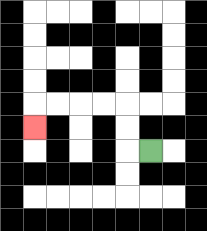{'start': '[6, 6]', 'end': '[1, 5]', 'path_directions': 'L,U,U,L,L,L,L,D', 'path_coordinates': '[[6, 6], [5, 6], [5, 5], [5, 4], [4, 4], [3, 4], [2, 4], [1, 4], [1, 5]]'}